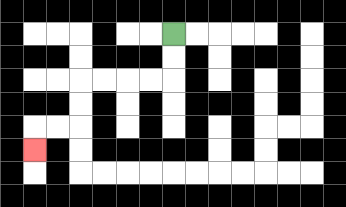{'start': '[7, 1]', 'end': '[1, 6]', 'path_directions': 'D,D,L,L,L,L,D,D,L,L,D', 'path_coordinates': '[[7, 1], [7, 2], [7, 3], [6, 3], [5, 3], [4, 3], [3, 3], [3, 4], [3, 5], [2, 5], [1, 5], [1, 6]]'}